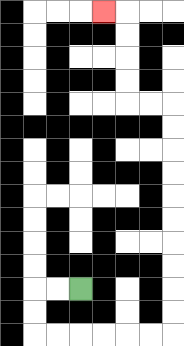{'start': '[3, 12]', 'end': '[4, 0]', 'path_directions': 'L,L,D,D,R,R,R,R,R,R,U,U,U,U,U,U,U,U,U,U,L,L,U,U,U,U,L', 'path_coordinates': '[[3, 12], [2, 12], [1, 12], [1, 13], [1, 14], [2, 14], [3, 14], [4, 14], [5, 14], [6, 14], [7, 14], [7, 13], [7, 12], [7, 11], [7, 10], [7, 9], [7, 8], [7, 7], [7, 6], [7, 5], [7, 4], [6, 4], [5, 4], [5, 3], [5, 2], [5, 1], [5, 0], [4, 0]]'}